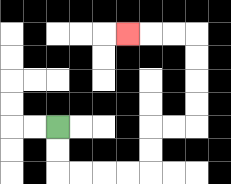{'start': '[2, 5]', 'end': '[5, 1]', 'path_directions': 'D,D,R,R,R,R,U,U,R,R,U,U,U,U,L,L,L', 'path_coordinates': '[[2, 5], [2, 6], [2, 7], [3, 7], [4, 7], [5, 7], [6, 7], [6, 6], [6, 5], [7, 5], [8, 5], [8, 4], [8, 3], [8, 2], [8, 1], [7, 1], [6, 1], [5, 1]]'}